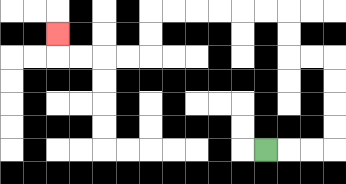{'start': '[11, 6]', 'end': '[2, 1]', 'path_directions': 'R,R,R,U,U,U,U,L,L,U,U,L,L,L,L,L,L,D,D,L,L,L,L,U', 'path_coordinates': '[[11, 6], [12, 6], [13, 6], [14, 6], [14, 5], [14, 4], [14, 3], [14, 2], [13, 2], [12, 2], [12, 1], [12, 0], [11, 0], [10, 0], [9, 0], [8, 0], [7, 0], [6, 0], [6, 1], [6, 2], [5, 2], [4, 2], [3, 2], [2, 2], [2, 1]]'}